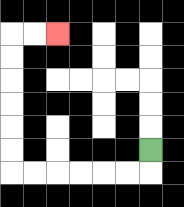{'start': '[6, 6]', 'end': '[2, 1]', 'path_directions': 'D,L,L,L,L,L,L,U,U,U,U,U,U,R,R', 'path_coordinates': '[[6, 6], [6, 7], [5, 7], [4, 7], [3, 7], [2, 7], [1, 7], [0, 7], [0, 6], [0, 5], [0, 4], [0, 3], [0, 2], [0, 1], [1, 1], [2, 1]]'}